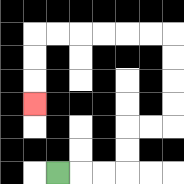{'start': '[2, 7]', 'end': '[1, 4]', 'path_directions': 'R,R,R,U,U,R,R,U,U,U,U,L,L,L,L,L,L,D,D,D', 'path_coordinates': '[[2, 7], [3, 7], [4, 7], [5, 7], [5, 6], [5, 5], [6, 5], [7, 5], [7, 4], [7, 3], [7, 2], [7, 1], [6, 1], [5, 1], [4, 1], [3, 1], [2, 1], [1, 1], [1, 2], [1, 3], [1, 4]]'}